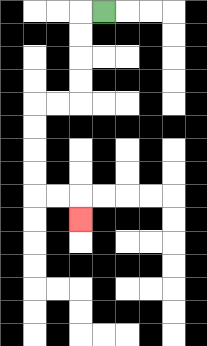{'start': '[4, 0]', 'end': '[3, 9]', 'path_directions': 'L,D,D,D,D,L,L,D,D,D,D,R,R,D', 'path_coordinates': '[[4, 0], [3, 0], [3, 1], [3, 2], [3, 3], [3, 4], [2, 4], [1, 4], [1, 5], [1, 6], [1, 7], [1, 8], [2, 8], [3, 8], [3, 9]]'}